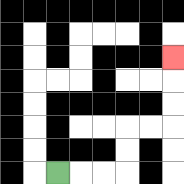{'start': '[2, 7]', 'end': '[7, 2]', 'path_directions': 'R,R,R,U,U,R,R,U,U,U', 'path_coordinates': '[[2, 7], [3, 7], [4, 7], [5, 7], [5, 6], [5, 5], [6, 5], [7, 5], [7, 4], [7, 3], [7, 2]]'}